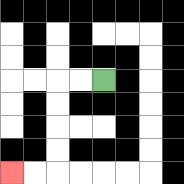{'start': '[4, 3]', 'end': '[0, 7]', 'path_directions': 'L,L,D,D,D,D,L,L', 'path_coordinates': '[[4, 3], [3, 3], [2, 3], [2, 4], [2, 5], [2, 6], [2, 7], [1, 7], [0, 7]]'}